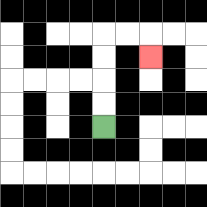{'start': '[4, 5]', 'end': '[6, 2]', 'path_directions': 'U,U,U,U,R,R,D', 'path_coordinates': '[[4, 5], [4, 4], [4, 3], [4, 2], [4, 1], [5, 1], [6, 1], [6, 2]]'}